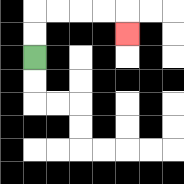{'start': '[1, 2]', 'end': '[5, 1]', 'path_directions': 'U,U,R,R,R,R,D', 'path_coordinates': '[[1, 2], [1, 1], [1, 0], [2, 0], [3, 0], [4, 0], [5, 0], [5, 1]]'}